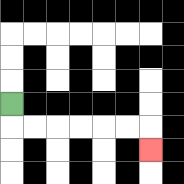{'start': '[0, 4]', 'end': '[6, 6]', 'path_directions': 'D,R,R,R,R,R,R,D', 'path_coordinates': '[[0, 4], [0, 5], [1, 5], [2, 5], [3, 5], [4, 5], [5, 5], [6, 5], [6, 6]]'}